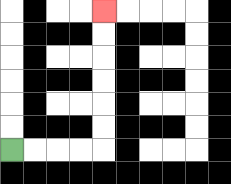{'start': '[0, 6]', 'end': '[4, 0]', 'path_directions': 'R,R,R,R,U,U,U,U,U,U', 'path_coordinates': '[[0, 6], [1, 6], [2, 6], [3, 6], [4, 6], [4, 5], [4, 4], [4, 3], [4, 2], [4, 1], [4, 0]]'}